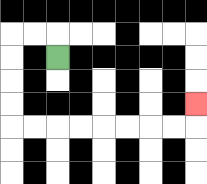{'start': '[2, 2]', 'end': '[8, 4]', 'path_directions': 'U,L,L,D,D,D,D,R,R,R,R,R,R,R,R,U', 'path_coordinates': '[[2, 2], [2, 1], [1, 1], [0, 1], [0, 2], [0, 3], [0, 4], [0, 5], [1, 5], [2, 5], [3, 5], [4, 5], [5, 5], [6, 5], [7, 5], [8, 5], [8, 4]]'}